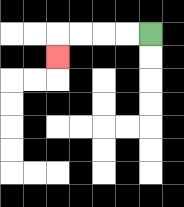{'start': '[6, 1]', 'end': '[2, 2]', 'path_directions': 'L,L,L,L,D', 'path_coordinates': '[[6, 1], [5, 1], [4, 1], [3, 1], [2, 1], [2, 2]]'}